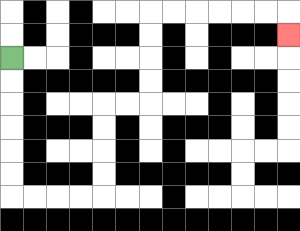{'start': '[0, 2]', 'end': '[12, 1]', 'path_directions': 'D,D,D,D,D,D,R,R,R,R,U,U,U,U,R,R,U,U,U,U,R,R,R,R,R,R,D', 'path_coordinates': '[[0, 2], [0, 3], [0, 4], [0, 5], [0, 6], [0, 7], [0, 8], [1, 8], [2, 8], [3, 8], [4, 8], [4, 7], [4, 6], [4, 5], [4, 4], [5, 4], [6, 4], [6, 3], [6, 2], [6, 1], [6, 0], [7, 0], [8, 0], [9, 0], [10, 0], [11, 0], [12, 0], [12, 1]]'}